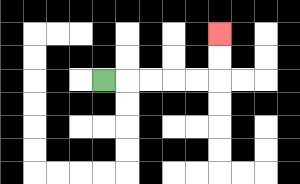{'start': '[4, 3]', 'end': '[9, 1]', 'path_directions': 'R,R,R,R,R,U,U', 'path_coordinates': '[[4, 3], [5, 3], [6, 3], [7, 3], [8, 3], [9, 3], [9, 2], [9, 1]]'}